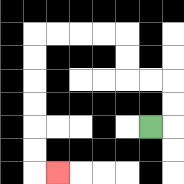{'start': '[6, 5]', 'end': '[2, 7]', 'path_directions': 'R,U,U,L,L,U,U,L,L,L,L,D,D,D,D,D,D,R', 'path_coordinates': '[[6, 5], [7, 5], [7, 4], [7, 3], [6, 3], [5, 3], [5, 2], [5, 1], [4, 1], [3, 1], [2, 1], [1, 1], [1, 2], [1, 3], [1, 4], [1, 5], [1, 6], [1, 7], [2, 7]]'}